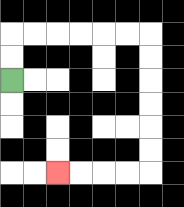{'start': '[0, 3]', 'end': '[2, 7]', 'path_directions': 'U,U,R,R,R,R,R,R,D,D,D,D,D,D,L,L,L,L', 'path_coordinates': '[[0, 3], [0, 2], [0, 1], [1, 1], [2, 1], [3, 1], [4, 1], [5, 1], [6, 1], [6, 2], [6, 3], [6, 4], [6, 5], [6, 6], [6, 7], [5, 7], [4, 7], [3, 7], [2, 7]]'}